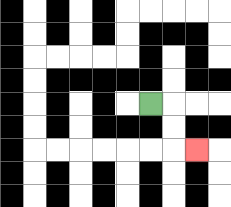{'start': '[6, 4]', 'end': '[8, 6]', 'path_directions': 'R,D,D,R', 'path_coordinates': '[[6, 4], [7, 4], [7, 5], [7, 6], [8, 6]]'}